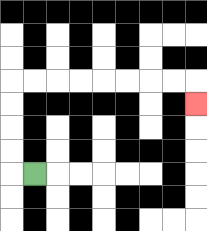{'start': '[1, 7]', 'end': '[8, 4]', 'path_directions': 'L,U,U,U,U,R,R,R,R,R,R,R,R,D', 'path_coordinates': '[[1, 7], [0, 7], [0, 6], [0, 5], [0, 4], [0, 3], [1, 3], [2, 3], [3, 3], [4, 3], [5, 3], [6, 3], [7, 3], [8, 3], [8, 4]]'}